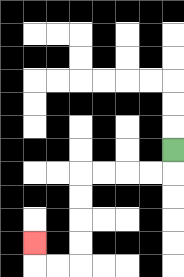{'start': '[7, 6]', 'end': '[1, 10]', 'path_directions': 'D,L,L,L,L,D,D,D,D,L,L,U', 'path_coordinates': '[[7, 6], [7, 7], [6, 7], [5, 7], [4, 7], [3, 7], [3, 8], [3, 9], [3, 10], [3, 11], [2, 11], [1, 11], [1, 10]]'}